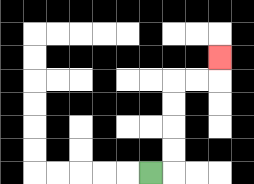{'start': '[6, 7]', 'end': '[9, 2]', 'path_directions': 'R,U,U,U,U,R,R,U', 'path_coordinates': '[[6, 7], [7, 7], [7, 6], [7, 5], [7, 4], [7, 3], [8, 3], [9, 3], [9, 2]]'}